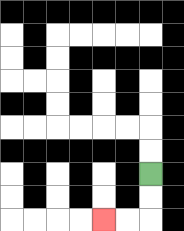{'start': '[6, 7]', 'end': '[4, 9]', 'path_directions': 'D,D,L,L', 'path_coordinates': '[[6, 7], [6, 8], [6, 9], [5, 9], [4, 9]]'}